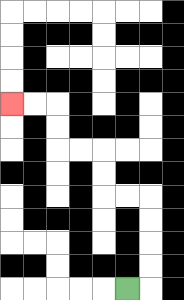{'start': '[5, 12]', 'end': '[0, 4]', 'path_directions': 'R,U,U,U,U,L,L,U,U,L,L,U,U,L,L', 'path_coordinates': '[[5, 12], [6, 12], [6, 11], [6, 10], [6, 9], [6, 8], [5, 8], [4, 8], [4, 7], [4, 6], [3, 6], [2, 6], [2, 5], [2, 4], [1, 4], [0, 4]]'}